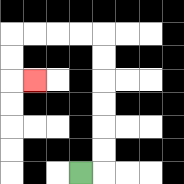{'start': '[3, 7]', 'end': '[1, 3]', 'path_directions': 'R,U,U,U,U,U,U,L,L,L,L,D,D,R', 'path_coordinates': '[[3, 7], [4, 7], [4, 6], [4, 5], [4, 4], [4, 3], [4, 2], [4, 1], [3, 1], [2, 1], [1, 1], [0, 1], [0, 2], [0, 3], [1, 3]]'}